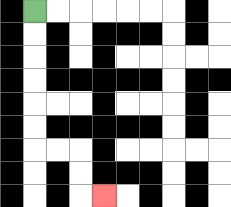{'start': '[1, 0]', 'end': '[4, 8]', 'path_directions': 'D,D,D,D,D,D,R,R,D,D,R', 'path_coordinates': '[[1, 0], [1, 1], [1, 2], [1, 3], [1, 4], [1, 5], [1, 6], [2, 6], [3, 6], [3, 7], [3, 8], [4, 8]]'}